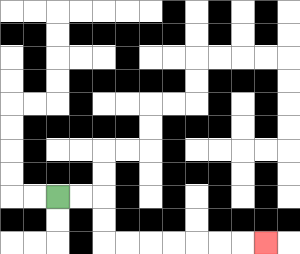{'start': '[2, 8]', 'end': '[11, 10]', 'path_directions': 'R,R,D,D,R,R,R,R,R,R,R', 'path_coordinates': '[[2, 8], [3, 8], [4, 8], [4, 9], [4, 10], [5, 10], [6, 10], [7, 10], [8, 10], [9, 10], [10, 10], [11, 10]]'}